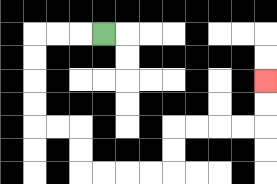{'start': '[4, 1]', 'end': '[11, 3]', 'path_directions': 'L,L,L,D,D,D,D,R,R,D,D,R,R,R,R,U,U,R,R,R,R,U,U', 'path_coordinates': '[[4, 1], [3, 1], [2, 1], [1, 1], [1, 2], [1, 3], [1, 4], [1, 5], [2, 5], [3, 5], [3, 6], [3, 7], [4, 7], [5, 7], [6, 7], [7, 7], [7, 6], [7, 5], [8, 5], [9, 5], [10, 5], [11, 5], [11, 4], [11, 3]]'}